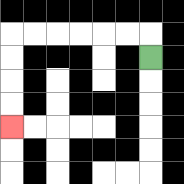{'start': '[6, 2]', 'end': '[0, 5]', 'path_directions': 'U,L,L,L,L,L,L,D,D,D,D', 'path_coordinates': '[[6, 2], [6, 1], [5, 1], [4, 1], [3, 1], [2, 1], [1, 1], [0, 1], [0, 2], [0, 3], [0, 4], [0, 5]]'}